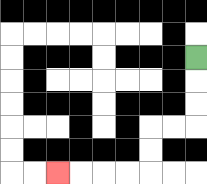{'start': '[8, 2]', 'end': '[2, 7]', 'path_directions': 'D,D,D,L,L,D,D,L,L,L,L', 'path_coordinates': '[[8, 2], [8, 3], [8, 4], [8, 5], [7, 5], [6, 5], [6, 6], [6, 7], [5, 7], [4, 7], [3, 7], [2, 7]]'}